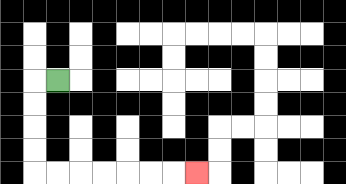{'start': '[2, 3]', 'end': '[8, 7]', 'path_directions': 'L,D,D,D,D,R,R,R,R,R,R,R', 'path_coordinates': '[[2, 3], [1, 3], [1, 4], [1, 5], [1, 6], [1, 7], [2, 7], [3, 7], [4, 7], [5, 7], [6, 7], [7, 7], [8, 7]]'}